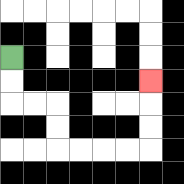{'start': '[0, 2]', 'end': '[6, 3]', 'path_directions': 'D,D,R,R,D,D,R,R,R,R,U,U,U', 'path_coordinates': '[[0, 2], [0, 3], [0, 4], [1, 4], [2, 4], [2, 5], [2, 6], [3, 6], [4, 6], [5, 6], [6, 6], [6, 5], [6, 4], [6, 3]]'}